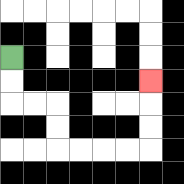{'start': '[0, 2]', 'end': '[6, 3]', 'path_directions': 'D,D,R,R,D,D,R,R,R,R,U,U,U', 'path_coordinates': '[[0, 2], [0, 3], [0, 4], [1, 4], [2, 4], [2, 5], [2, 6], [3, 6], [4, 6], [5, 6], [6, 6], [6, 5], [6, 4], [6, 3]]'}